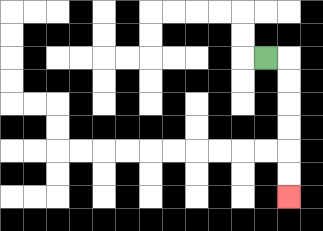{'start': '[11, 2]', 'end': '[12, 8]', 'path_directions': 'R,D,D,D,D,D,D', 'path_coordinates': '[[11, 2], [12, 2], [12, 3], [12, 4], [12, 5], [12, 6], [12, 7], [12, 8]]'}